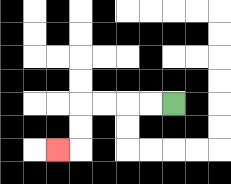{'start': '[7, 4]', 'end': '[2, 6]', 'path_directions': 'L,L,L,L,D,D,L', 'path_coordinates': '[[7, 4], [6, 4], [5, 4], [4, 4], [3, 4], [3, 5], [3, 6], [2, 6]]'}